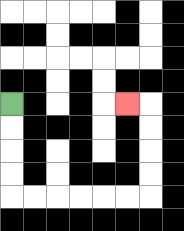{'start': '[0, 4]', 'end': '[5, 4]', 'path_directions': 'D,D,D,D,R,R,R,R,R,R,U,U,U,U,L', 'path_coordinates': '[[0, 4], [0, 5], [0, 6], [0, 7], [0, 8], [1, 8], [2, 8], [3, 8], [4, 8], [5, 8], [6, 8], [6, 7], [6, 6], [6, 5], [6, 4], [5, 4]]'}